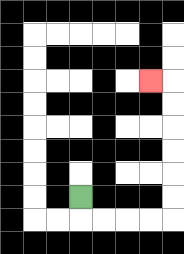{'start': '[3, 8]', 'end': '[6, 3]', 'path_directions': 'D,R,R,R,R,U,U,U,U,U,U,L', 'path_coordinates': '[[3, 8], [3, 9], [4, 9], [5, 9], [6, 9], [7, 9], [7, 8], [7, 7], [7, 6], [7, 5], [7, 4], [7, 3], [6, 3]]'}